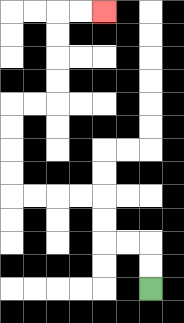{'start': '[6, 12]', 'end': '[4, 0]', 'path_directions': 'U,U,L,L,U,U,L,L,L,L,U,U,U,U,R,R,U,U,U,U,R,R', 'path_coordinates': '[[6, 12], [6, 11], [6, 10], [5, 10], [4, 10], [4, 9], [4, 8], [3, 8], [2, 8], [1, 8], [0, 8], [0, 7], [0, 6], [0, 5], [0, 4], [1, 4], [2, 4], [2, 3], [2, 2], [2, 1], [2, 0], [3, 0], [4, 0]]'}